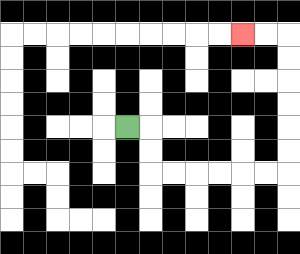{'start': '[5, 5]', 'end': '[10, 1]', 'path_directions': 'R,D,D,R,R,R,R,R,R,U,U,U,U,U,U,L,L', 'path_coordinates': '[[5, 5], [6, 5], [6, 6], [6, 7], [7, 7], [8, 7], [9, 7], [10, 7], [11, 7], [12, 7], [12, 6], [12, 5], [12, 4], [12, 3], [12, 2], [12, 1], [11, 1], [10, 1]]'}